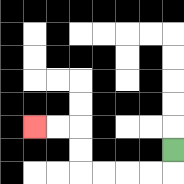{'start': '[7, 6]', 'end': '[1, 5]', 'path_directions': 'D,L,L,L,L,U,U,L,L', 'path_coordinates': '[[7, 6], [7, 7], [6, 7], [5, 7], [4, 7], [3, 7], [3, 6], [3, 5], [2, 5], [1, 5]]'}